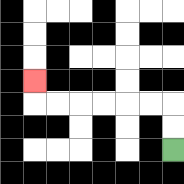{'start': '[7, 6]', 'end': '[1, 3]', 'path_directions': 'U,U,L,L,L,L,L,L,U', 'path_coordinates': '[[7, 6], [7, 5], [7, 4], [6, 4], [5, 4], [4, 4], [3, 4], [2, 4], [1, 4], [1, 3]]'}